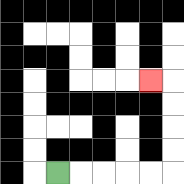{'start': '[2, 7]', 'end': '[6, 3]', 'path_directions': 'R,R,R,R,R,U,U,U,U,L', 'path_coordinates': '[[2, 7], [3, 7], [4, 7], [5, 7], [6, 7], [7, 7], [7, 6], [7, 5], [7, 4], [7, 3], [6, 3]]'}